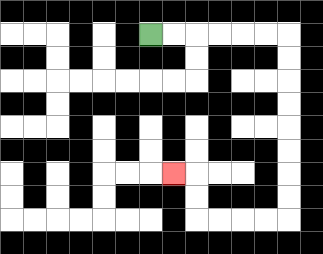{'start': '[6, 1]', 'end': '[7, 7]', 'path_directions': 'R,R,R,R,R,R,D,D,D,D,D,D,D,D,L,L,L,L,U,U,L', 'path_coordinates': '[[6, 1], [7, 1], [8, 1], [9, 1], [10, 1], [11, 1], [12, 1], [12, 2], [12, 3], [12, 4], [12, 5], [12, 6], [12, 7], [12, 8], [12, 9], [11, 9], [10, 9], [9, 9], [8, 9], [8, 8], [8, 7], [7, 7]]'}